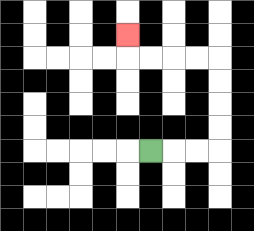{'start': '[6, 6]', 'end': '[5, 1]', 'path_directions': 'R,R,R,U,U,U,U,L,L,L,L,U', 'path_coordinates': '[[6, 6], [7, 6], [8, 6], [9, 6], [9, 5], [9, 4], [9, 3], [9, 2], [8, 2], [7, 2], [6, 2], [5, 2], [5, 1]]'}